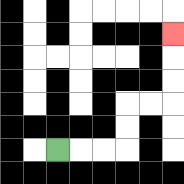{'start': '[2, 6]', 'end': '[7, 1]', 'path_directions': 'R,R,R,U,U,R,R,U,U,U', 'path_coordinates': '[[2, 6], [3, 6], [4, 6], [5, 6], [5, 5], [5, 4], [6, 4], [7, 4], [7, 3], [7, 2], [7, 1]]'}